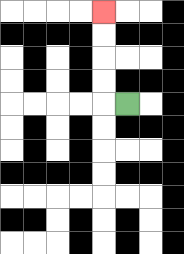{'start': '[5, 4]', 'end': '[4, 0]', 'path_directions': 'L,U,U,U,U', 'path_coordinates': '[[5, 4], [4, 4], [4, 3], [4, 2], [4, 1], [4, 0]]'}